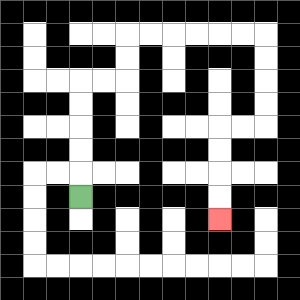{'start': '[3, 8]', 'end': '[9, 9]', 'path_directions': 'U,U,U,U,U,R,R,U,U,R,R,R,R,R,R,D,D,D,D,L,L,D,D,D,D', 'path_coordinates': '[[3, 8], [3, 7], [3, 6], [3, 5], [3, 4], [3, 3], [4, 3], [5, 3], [5, 2], [5, 1], [6, 1], [7, 1], [8, 1], [9, 1], [10, 1], [11, 1], [11, 2], [11, 3], [11, 4], [11, 5], [10, 5], [9, 5], [9, 6], [9, 7], [9, 8], [9, 9]]'}